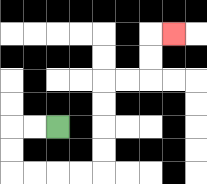{'start': '[2, 5]', 'end': '[7, 1]', 'path_directions': 'L,L,D,D,R,R,R,R,U,U,U,U,R,R,U,U,R', 'path_coordinates': '[[2, 5], [1, 5], [0, 5], [0, 6], [0, 7], [1, 7], [2, 7], [3, 7], [4, 7], [4, 6], [4, 5], [4, 4], [4, 3], [5, 3], [6, 3], [6, 2], [6, 1], [7, 1]]'}